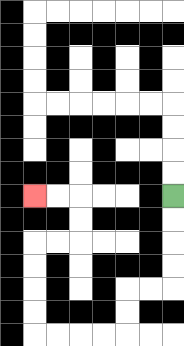{'start': '[7, 8]', 'end': '[1, 8]', 'path_directions': 'D,D,D,D,L,L,D,D,L,L,L,L,U,U,U,U,R,R,U,U,L,L', 'path_coordinates': '[[7, 8], [7, 9], [7, 10], [7, 11], [7, 12], [6, 12], [5, 12], [5, 13], [5, 14], [4, 14], [3, 14], [2, 14], [1, 14], [1, 13], [1, 12], [1, 11], [1, 10], [2, 10], [3, 10], [3, 9], [3, 8], [2, 8], [1, 8]]'}